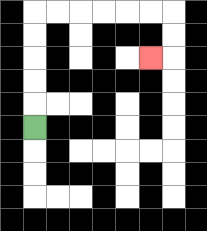{'start': '[1, 5]', 'end': '[6, 2]', 'path_directions': 'U,U,U,U,U,R,R,R,R,R,R,D,D,L', 'path_coordinates': '[[1, 5], [1, 4], [1, 3], [1, 2], [1, 1], [1, 0], [2, 0], [3, 0], [4, 0], [5, 0], [6, 0], [7, 0], [7, 1], [7, 2], [6, 2]]'}